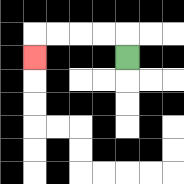{'start': '[5, 2]', 'end': '[1, 2]', 'path_directions': 'U,L,L,L,L,D', 'path_coordinates': '[[5, 2], [5, 1], [4, 1], [3, 1], [2, 1], [1, 1], [1, 2]]'}